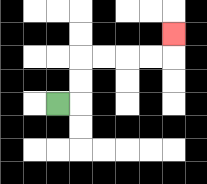{'start': '[2, 4]', 'end': '[7, 1]', 'path_directions': 'R,U,U,R,R,R,R,U', 'path_coordinates': '[[2, 4], [3, 4], [3, 3], [3, 2], [4, 2], [5, 2], [6, 2], [7, 2], [7, 1]]'}